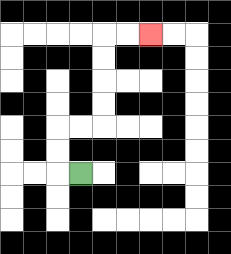{'start': '[3, 7]', 'end': '[6, 1]', 'path_directions': 'L,U,U,R,R,U,U,U,U,R,R', 'path_coordinates': '[[3, 7], [2, 7], [2, 6], [2, 5], [3, 5], [4, 5], [4, 4], [4, 3], [4, 2], [4, 1], [5, 1], [6, 1]]'}